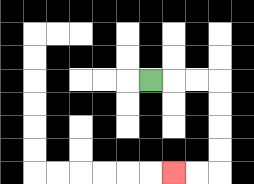{'start': '[6, 3]', 'end': '[7, 7]', 'path_directions': 'R,R,R,D,D,D,D,L,L', 'path_coordinates': '[[6, 3], [7, 3], [8, 3], [9, 3], [9, 4], [9, 5], [9, 6], [9, 7], [8, 7], [7, 7]]'}